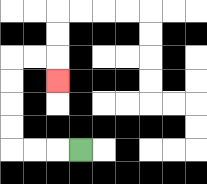{'start': '[3, 6]', 'end': '[2, 3]', 'path_directions': 'L,L,L,U,U,U,U,R,R,D', 'path_coordinates': '[[3, 6], [2, 6], [1, 6], [0, 6], [0, 5], [0, 4], [0, 3], [0, 2], [1, 2], [2, 2], [2, 3]]'}